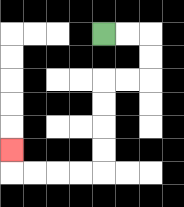{'start': '[4, 1]', 'end': '[0, 6]', 'path_directions': 'R,R,D,D,L,L,D,D,D,D,L,L,L,L,U', 'path_coordinates': '[[4, 1], [5, 1], [6, 1], [6, 2], [6, 3], [5, 3], [4, 3], [4, 4], [4, 5], [4, 6], [4, 7], [3, 7], [2, 7], [1, 7], [0, 7], [0, 6]]'}